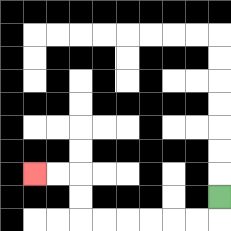{'start': '[9, 8]', 'end': '[1, 7]', 'path_directions': 'D,L,L,L,L,L,L,U,U,L,L', 'path_coordinates': '[[9, 8], [9, 9], [8, 9], [7, 9], [6, 9], [5, 9], [4, 9], [3, 9], [3, 8], [3, 7], [2, 7], [1, 7]]'}